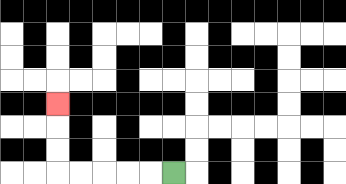{'start': '[7, 7]', 'end': '[2, 4]', 'path_directions': 'L,L,L,L,L,U,U,U', 'path_coordinates': '[[7, 7], [6, 7], [5, 7], [4, 7], [3, 7], [2, 7], [2, 6], [2, 5], [2, 4]]'}